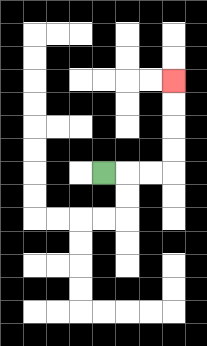{'start': '[4, 7]', 'end': '[7, 3]', 'path_directions': 'R,R,R,U,U,U,U', 'path_coordinates': '[[4, 7], [5, 7], [6, 7], [7, 7], [7, 6], [7, 5], [7, 4], [7, 3]]'}